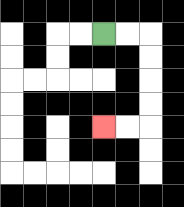{'start': '[4, 1]', 'end': '[4, 5]', 'path_directions': 'R,R,D,D,D,D,L,L', 'path_coordinates': '[[4, 1], [5, 1], [6, 1], [6, 2], [6, 3], [6, 4], [6, 5], [5, 5], [4, 5]]'}